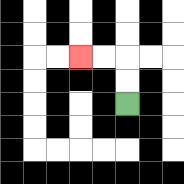{'start': '[5, 4]', 'end': '[3, 2]', 'path_directions': 'U,U,L,L', 'path_coordinates': '[[5, 4], [5, 3], [5, 2], [4, 2], [3, 2]]'}